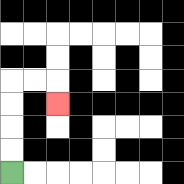{'start': '[0, 7]', 'end': '[2, 4]', 'path_directions': 'U,U,U,U,R,R,D', 'path_coordinates': '[[0, 7], [0, 6], [0, 5], [0, 4], [0, 3], [1, 3], [2, 3], [2, 4]]'}